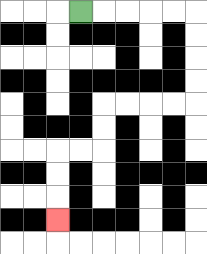{'start': '[3, 0]', 'end': '[2, 9]', 'path_directions': 'R,R,R,R,R,D,D,D,D,L,L,L,L,D,D,L,L,D,D,D', 'path_coordinates': '[[3, 0], [4, 0], [5, 0], [6, 0], [7, 0], [8, 0], [8, 1], [8, 2], [8, 3], [8, 4], [7, 4], [6, 4], [5, 4], [4, 4], [4, 5], [4, 6], [3, 6], [2, 6], [2, 7], [2, 8], [2, 9]]'}